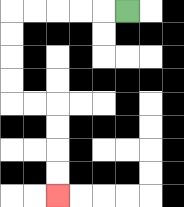{'start': '[5, 0]', 'end': '[2, 8]', 'path_directions': 'L,L,L,L,L,D,D,D,D,R,R,D,D,D,D', 'path_coordinates': '[[5, 0], [4, 0], [3, 0], [2, 0], [1, 0], [0, 0], [0, 1], [0, 2], [0, 3], [0, 4], [1, 4], [2, 4], [2, 5], [2, 6], [2, 7], [2, 8]]'}